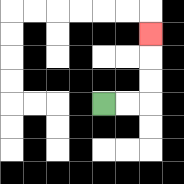{'start': '[4, 4]', 'end': '[6, 1]', 'path_directions': 'R,R,U,U,U', 'path_coordinates': '[[4, 4], [5, 4], [6, 4], [6, 3], [6, 2], [6, 1]]'}